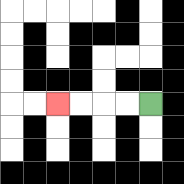{'start': '[6, 4]', 'end': '[2, 4]', 'path_directions': 'L,L,L,L', 'path_coordinates': '[[6, 4], [5, 4], [4, 4], [3, 4], [2, 4]]'}